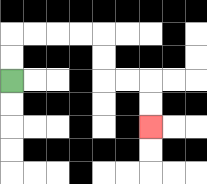{'start': '[0, 3]', 'end': '[6, 5]', 'path_directions': 'U,U,R,R,R,R,D,D,R,R,D,D', 'path_coordinates': '[[0, 3], [0, 2], [0, 1], [1, 1], [2, 1], [3, 1], [4, 1], [4, 2], [4, 3], [5, 3], [6, 3], [6, 4], [6, 5]]'}